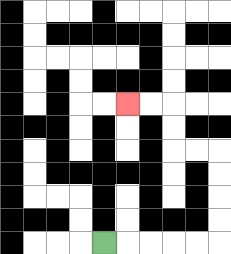{'start': '[4, 10]', 'end': '[5, 4]', 'path_directions': 'R,R,R,R,R,U,U,U,U,L,L,U,U,L,L', 'path_coordinates': '[[4, 10], [5, 10], [6, 10], [7, 10], [8, 10], [9, 10], [9, 9], [9, 8], [9, 7], [9, 6], [8, 6], [7, 6], [7, 5], [7, 4], [6, 4], [5, 4]]'}